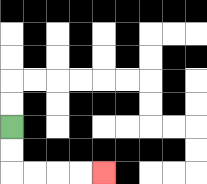{'start': '[0, 5]', 'end': '[4, 7]', 'path_directions': 'D,D,R,R,R,R', 'path_coordinates': '[[0, 5], [0, 6], [0, 7], [1, 7], [2, 7], [3, 7], [4, 7]]'}